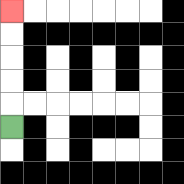{'start': '[0, 5]', 'end': '[0, 0]', 'path_directions': 'U,U,U,U,U', 'path_coordinates': '[[0, 5], [0, 4], [0, 3], [0, 2], [0, 1], [0, 0]]'}